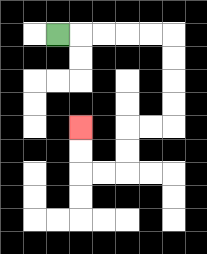{'start': '[2, 1]', 'end': '[3, 5]', 'path_directions': 'R,R,R,R,R,D,D,D,D,L,L,D,D,L,L,U,U', 'path_coordinates': '[[2, 1], [3, 1], [4, 1], [5, 1], [6, 1], [7, 1], [7, 2], [7, 3], [7, 4], [7, 5], [6, 5], [5, 5], [5, 6], [5, 7], [4, 7], [3, 7], [3, 6], [3, 5]]'}